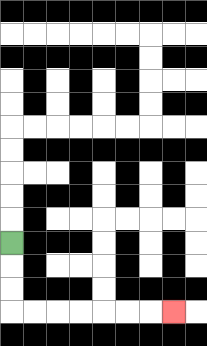{'start': '[0, 10]', 'end': '[7, 13]', 'path_directions': 'D,D,D,R,R,R,R,R,R,R', 'path_coordinates': '[[0, 10], [0, 11], [0, 12], [0, 13], [1, 13], [2, 13], [3, 13], [4, 13], [5, 13], [6, 13], [7, 13]]'}